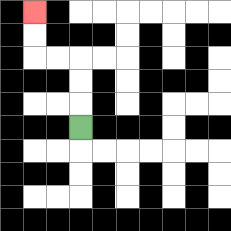{'start': '[3, 5]', 'end': '[1, 0]', 'path_directions': 'U,U,U,L,L,U,U', 'path_coordinates': '[[3, 5], [3, 4], [3, 3], [3, 2], [2, 2], [1, 2], [1, 1], [1, 0]]'}